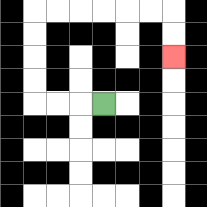{'start': '[4, 4]', 'end': '[7, 2]', 'path_directions': 'L,L,L,U,U,U,U,R,R,R,R,R,R,D,D', 'path_coordinates': '[[4, 4], [3, 4], [2, 4], [1, 4], [1, 3], [1, 2], [1, 1], [1, 0], [2, 0], [3, 0], [4, 0], [5, 0], [6, 0], [7, 0], [7, 1], [7, 2]]'}